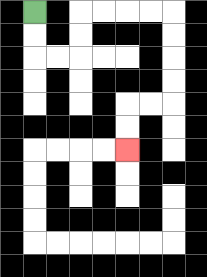{'start': '[1, 0]', 'end': '[5, 6]', 'path_directions': 'D,D,R,R,U,U,R,R,R,R,D,D,D,D,L,L,D,D', 'path_coordinates': '[[1, 0], [1, 1], [1, 2], [2, 2], [3, 2], [3, 1], [3, 0], [4, 0], [5, 0], [6, 0], [7, 0], [7, 1], [7, 2], [7, 3], [7, 4], [6, 4], [5, 4], [5, 5], [5, 6]]'}